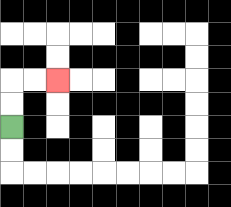{'start': '[0, 5]', 'end': '[2, 3]', 'path_directions': 'U,U,R,R', 'path_coordinates': '[[0, 5], [0, 4], [0, 3], [1, 3], [2, 3]]'}